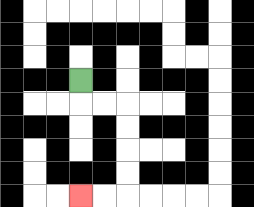{'start': '[3, 3]', 'end': '[3, 8]', 'path_directions': 'D,R,R,D,D,D,D,L,L', 'path_coordinates': '[[3, 3], [3, 4], [4, 4], [5, 4], [5, 5], [5, 6], [5, 7], [5, 8], [4, 8], [3, 8]]'}